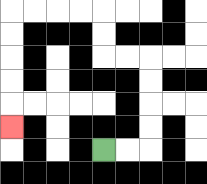{'start': '[4, 6]', 'end': '[0, 5]', 'path_directions': 'R,R,U,U,U,U,L,L,U,U,L,L,L,L,D,D,D,D,D', 'path_coordinates': '[[4, 6], [5, 6], [6, 6], [6, 5], [6, 4], [6, 3], [6, 2], [5, 2], [4, 2], [4, 1], [4, 0], [3, 0], [2, 0], [1, 0], [0, 0], [0, 1], [0, 2], [0, 3], [0, 4], [0, 5]]'}